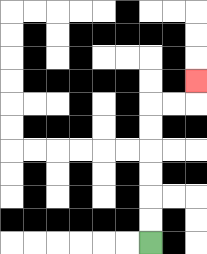{'start': '[6, 10]', 'end': '[8, 3]', 'path_directions': 'U,U,U,U,U,U,R,R,U', 'path_coordinates': '[[6, 10], [6, 9], [6, 8], [6, 7], [6, 6], [6, 5], [6, 4], [7, 4], [8, 4], [8, 3]]'}